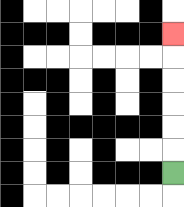{'start': '[7, 7]', 'end': '[7, 1]', 'path_directions': 'U,U,U,U,U,U', 'path_coordinates': '[[7, 7], [7, 6], [7, 5], [7, 4], [7, 3], [7, 2], [7, 1]]'}